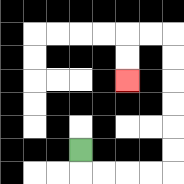{'start': '[3, 6]', 'end': '[5, 3]', 'path_directions': 'D,R,R,R,R,U,U,U,U,U,U,L,L,D,D', 'path_coordinates': '[[3, 6], [3, 7], [4, 7], [5, 7], [6, 7], [7, 7], [7, 6], [7, 5], [7, 4], [7, 3], [7, 2], [7, 1], [6, 1], [5, 1], [5, 2], [5, 3]]'}